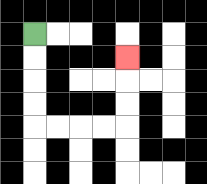{'start': '[1, 1]', 'end': '[5, 2]', 'path_directions': 'D,D,D,D,R,R,R,R,U,U,U', 'path_coordinates': '[[1, 1], [1, 2], [1, 3], [1, 4], [1, 5], [2, 5], [3, 5], [4, 5], [5, 5], [5, 4], [5, 3], [5, 2]]'}